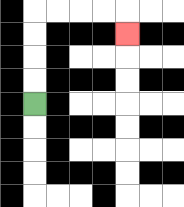{'start': '[1, 4]', 'end': '[5, 1]', 'path_directions': 'U,U,U,U,R,R,R,R,D', 'path_coordinates': '[[1, 4], [1, 3], [1, 2], [1, 1], [1, 0], [2, 0], [3, 0], [4, 0], [5, 0], [5, 1]]'}